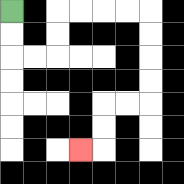{'start': '[0, 0]', 'end': '[3, 6]', 'path_directions': 'D,D,R,R,U,U,R,R,R,R,D,D,D,D,L,L,D,D,L', 'path_coordinates': '[[0, 0], [0, 1], [0, 2], [1, 2], [2, 2], [2, 1], [2, 0], [3, 0], [4, 0], [5, 0], [6, 0], [6, 1], [6, 2], [6, 3], [6, 4], [5, 4], [4, 4], [4, 5], [4, 6], [3, 6]]'}